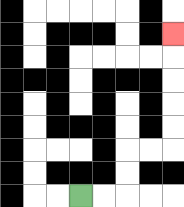{'start': '[3, 8]', 'end': '[7, 1]', 'path_directions': 'R,R,U,U,R,R,U,U,U,U,U', 'path_coordinates': '[[3, 8], [4, 8], [5, 8], [5, 7], [5, 6], [6, 6], [7, 6], [7, 5], [7, 4], [7, 3], [7, 2], [7, 1]]'}